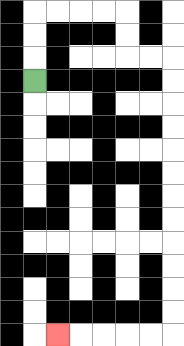{'start': '[1, 3]', 'end': '[2, 14]', 'path_directions': 'U,U,U,R,R,R,R,D,D,R,R,D,D,D,D,D,D,D,D,D,D,D,D,L,L,L,L,L', 'path_coordinates': '[[1, 3], [1, 2], [1, 1], [1, 0], [2, 0], [3, 0], [4, 0], [5, 0], [5, 1], [5, 2], [6, 2], [7, 2], [7, 3], [7, 4], [7, 5], [7, 6], [7, 7], [7, 8], [7, 9], [7, 10], [7, 11], [7, 12], [7, 13], [7, 14], [6, 14], [5, 14], [4, 14], [3, 14], [2, 14]]'}